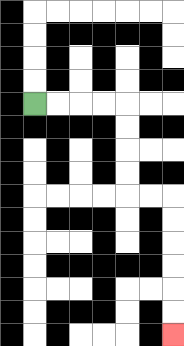{'start': '[1, 4]', 'end': '[7, 14]', 'path_directions': 'R,R,R,R,D,D,D,D,R,R,D,D,D,D,D,D', 'path_coordinates': '[[1, 4], [2, 4], [3, 4], [4, 4], [5, 4], [5, 5], [5, 6], [5, 7], [5, 8], [6, 8], [7, 8], [7, 9], [7, 10], [7, 11], [7, 12], [7, 13], [7, 14]]'}